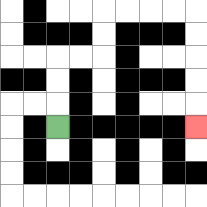{'start': '[2, 5]', 'end': '[8, 5]', 'path_directions': 'U,U,U,R,R,U,U,R,R,R,R,D,D,D,D,D', 'path_coordinates': '[[2, 5], [2, 4], [2, 3], [2, 2], [3, 2], [4, 2], [4, 1], [4, 0], [5, 0], [6, 0], [7, 0], [8, 0], [8, 1], [8, 2], [8, 3], [8, 4], [8, 5]]'}